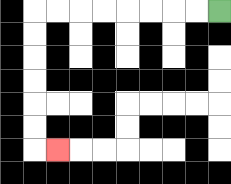{'start': '[9, 0]', 'end': '[2, 6]', 'path_directions': 'L,L,L,L,L,L,L,L,D,D,D,D,D,D,R', 'path_coordinates': '[[9, 0], [8, 0], [7, 0], [6, 0], [5, 0], [4, 0], [3, 0], [2, 0], [1, 0], [1, 1], [1, 2], [1, 3], [1, 4], [1, 5], [1, 6], [2, 6]]'}